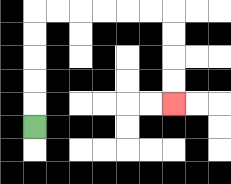{'start': '[1, 5]', 'end': '[7, 4]', 'path_directions': 'U,U,U,U,U,R,R,R,R,R,R,D,D,D,D', 'path_coordinates': '[[1, 5], [1, 4], [1, 3], [1, 2], [1, 1], [1, 0], [2, 0], [3, 0], [4, 0], [5, 0], [6, 0], [7, 0], [7, 1], [7, 2], [7, 3], [7, 4]]'}